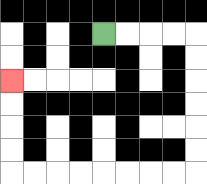{'start': '[4, 1]', 'end': '[0, 3]', 'path_directions': 'R,R,R,R,D,D,D,D,D,D,L,L,L,L,L,L,L,L,U,U,U,U', 'path_coordinates': '[[4, 1], [5, 1], [6, 1], [7, 1], [8, 1], [8, 2], [8, 3], [8, 4], [8, 5], [8, 6], [8, 7], [7, 7], [6, 7], [5, 7], [4, 7], [3, 7], [2, 7], [1, 7], [0, 7], [0, 6], [0, 5], [0, 4], [0, 3]]'}